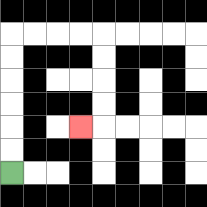{'start': '[0, 7]', 'end': '[3, 5]', 'path_directions': 'U,U,U,U,U,U,R,R,R,R,D,D,D,D,L', 'path_coordinates': '[[0, 7], [0, 6], [0, 5], [0, 4], [0, 3], [0, 2], [0, 1], [1, 1], [2, 1], [3, 1], [4, 1], [4, 2], [4, 3], [4, 4], [4, 5], [3, 5]]'}